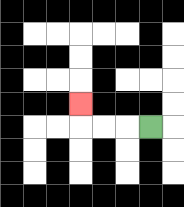{'start': '[6, 5]', 'end': '[3, 4]', 'path_directions': 'L,L,L,U', 'path_coordinates': '[[6, 5], [5, 5], [4, 5], [3, 5], [3, 4]]'}